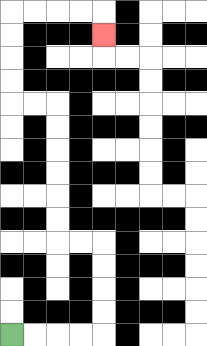{'start': '[0, 14]', 'end': '[4, 1]', 'path_directions': 'R,R,R,R,U,U,U,U,L,L,U,U,U,U,U,U,L,L,U,U,U,U,R,R,R,R,D', 'path_coordinates': '[[0, 14], [1, 14], [2, 14], [3, 14], [4, 14], [4, 13], [4, 12], [4, 11], [4, 10], [3, 10], [2, 10], [2, 9], [2, 8], [2, 7], [2, 6], [2, 5], [2, 4], [1, 4], [0, 4], [0, 3], [0, 2], [0, 1], [0, 0], [1, 0], [2, 0], [3, 0], [4, 0], [4, 1]]'}